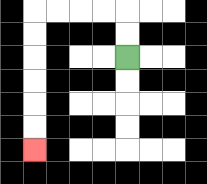{'start': '[5, 2]', 'end': '[1, 6]', 'path_directions': 'U,U,L,L,L,L,D,D,D,D,D,D', 'path_coordinates': '[[5, 2], [5, 1], [5, 0], [4, 0], [3, 0], [2, 0], [1, 0], [1, 1], [1, 2], [1, 3], [1, 4], [1, 5], [1, 6]]'}